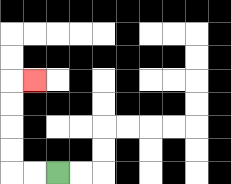{'start': '[2, 7]', 'end': '[1, 3]', 'path_directions': 'L,L,U,U,U,U,R', 'path_coordinates': '[[2, 7], [1, 7], [0, 7], [0, 6], [0, 5], [0, 4], [0, 3], [1, 3]]'}